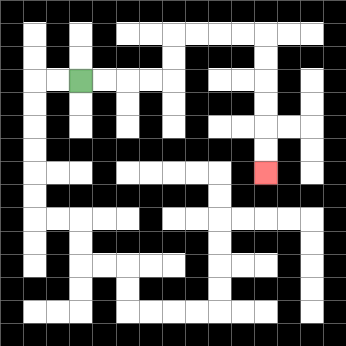{'start': '[3, 3]', 'end': '[11, 7]', 'path_directions': 'R,R,R,R,U,U,R,R,R,R,D,D,D,D,D,D', 'path_coordinates': '[[3, 3], [4, 3], [5, 3], [6, 3], [7, 3], [7, 2], [7, 1], [8, 1], [9, 1], [10, 1], [11, 1], [11, 2], [11, 3], [11, 4], [11, 5], [11, 6], [11, 7]]'}